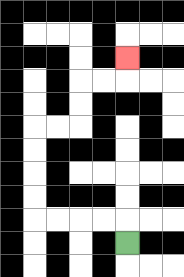{'start': '[5, 10]', 'end': '[5, 2]', 'path_directions': 'U,L,L,L,L,U,U,U,U,R,R,U,U,R,R,U', 'path_coordinates': '[[5, 10], [5, 9], [4, 9], [3, 9], [2, 9], [1, 9], [1, 8], [1, 7], [1, 6], [1, 5], [2, 5], [3, 5], [3, 4], [3, 3], [4, 3], [5, 3], [5, 2]]'}